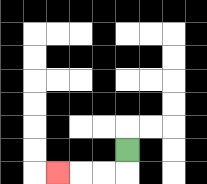{'start': '[5, 6]', 'end': '[2, 7]', 'path_directions': 'D,L,L,L', 'path_coordinates': '[[5, 6], [5, 7], [4, 7], [3, 7], [2, 7]]'}